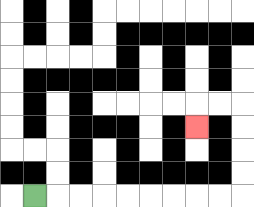{'start': '[1, 8]', 'end': '[8, 5]', 'path_directions': 'R,R,R,R,R,R,R,R,R,U,U,U,U,L,L,D', 'path_coordinates': '[[1, 8], [2, 8], [3, 8], [4, 8], [5, 8], [6, 8], [7, 8], [8, 8], [9, 8], [10, 8], [10, 7], [10, 6], [10, 5], [10, 4], [9, 4], [8, 4], [8, 5]]'}